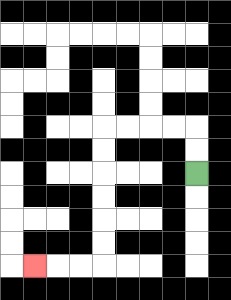{'start': '[8, 7]', 'end': '[1, 11]', 'path_directions': 'U,U,L,L,L,L,D,D,D,D,D,D,L,L,L', 'path_coordinates': '[[8, 7], [8, 6], [8, 5], [7, 5], [6, 5], [5, 5], [4, 5], [4, 6], [4, 7], [4, 8], [4, 9], [4, 10], [4, 11], [3, 11], [2, 11], [1, 11]]'}